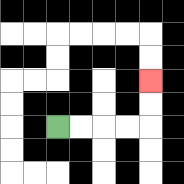{'start': '[2, 5]', 'end': '[6, 3]', 'path_directions': 'R,R,R,R,U,U', 'path_coordinates': '[[2, 5], [3, 5], [4, 5], [5, 5], [6, 5], [6, 4], [6, 3]]'}